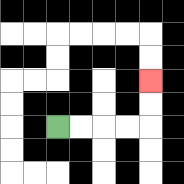{'start': '[2, 5]', 'end': '[6, 3]', 'path_directions': 'R,R,R,R,U,U', 'path_coordinates': '[[2, 5], [3, 5], [4, 5], [5, 5], [6, 5], [6, 4], [6, 3]]'}